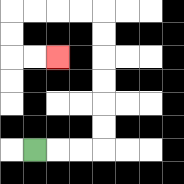{'start': '[1, 6]', 'end': '[2, 2]', 'path_directions': 'R,R,R,U,U,U,U,U,U,L,L,L,L,D,D,R,R', 'path_coordinates': '[[1, 6], [2, 6], [3, 6], [4, 6], [4, 5], [4, 4], [4, 3], [4, 2], [4, 1], [4, 0], [3, 0], [2, 0], [1, 0], [0, 0], [0, 1], [0, 2], [1, 2], [2, 2]]'}